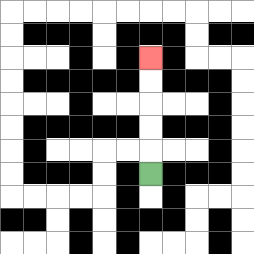{'start': '[6, 7]', 'end': '[6, 2]', 'path_directions': 'U,U,U,U,U', 'path_coordinates': '[[6, 7], [6, 6], [6, 5], [6, 4], [6, 3], [6, 2]]'}